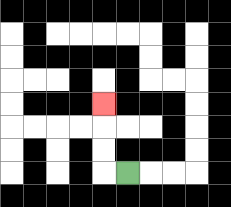{'start': '[5, 7]', 'end': '[4, 4]', 'path_directions': 'L,U,U,U', 'path_coordinates': '[[5, 7], [4, 7], [4, 6], [4, 5], [4, 4]]'}